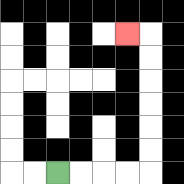{'start': '[2, 7]', 'end': '[5, 1]', 'path_directions': 'R,R,R,R,U,U,U,U,U,U,L', 'path_coordinates': '[[2, 7], [3, 7], [4, 7], [5, 7], [6, 7], [6, 6], [6, 5], [6, 4], [6, 3], [6, 2], [6, 1], [5, 1]]'}